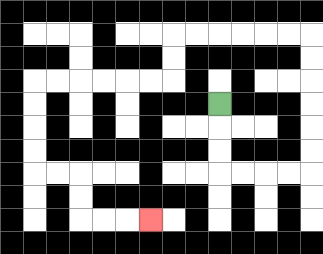{'start': '[9, 4]', 'end': '[6, 9]', 'path_directions': 'D,D,D,R,R,R,R,U,U,U,U,U,U,L,L,L,L,L,L,D,D,L,L,L,L,L,L,D,D,D,D,R,R,D,D,R,R,R', 'path_coordinates': '[[9, 4], [9, 5], [9, 6], [9, 7], [10, 7], [11, 7], [12, 7], [13, 7], [13, 6], [13, 5], [13, 4], [13, 3], [13, 2], [13, 1], [12, 1], [11, 1], [10, 1], [9, 1], [8, 1], [7, 1], [7, 2], [7, 3], [6, 3], [5, 3], [4, 3], [3, 3], [2, 3], [1, 3], [1, 4], [1, 5], [1, 6], [1, 7], [2, 7], [3, 7], [3, 8], [3, 9], [4, 9], [5, 9], [6, 9]]'}